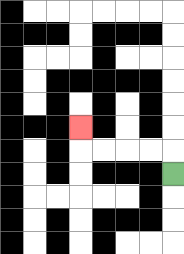{'start': '[7, 7]', 'end': '[3, 5]', 'path_directions': 'U,L,L,L,L,U', 'path_coordinates': '[[7, 7], [7, 6], [6, 6], [5, 6], [4, 6], [3, 6], [3, 5]]'}